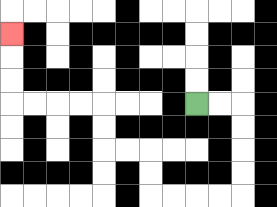{'start': '[8, 4]', 'end': '[0, 1]', 'path_directions': 'R,R,D,D,D,D,L,L,L,L,U,U,L,L,U,U,L,L,L,L,U,U,U', 'path_coordinates': '[[8, 4], [9, 4], [10, 4], [10, 5], [10, 6], [10, 7], [10, 8], [9, 8], [8, 8], [7, 8], [6, 8], [6, 7], [6, 6], [5, 6], [4, 6], [4, 5], [4, 4], [3, 4], [2, 4], [1, 4], [0, 4], [0, 3], [0, 2], [0, 1]]'}